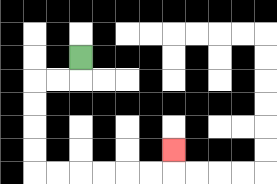{'start': '[3, 2]', 'end': '[7, 6]', 'path_directions': 'D,L,L,D,D,D,D,R,R,R,R,R,R,U', 'path_coordinates': '[[3, 2], [3, 3], [2, 3], [1, 3], [1, 4], [1, 5], [1, 6], [1, 7], [2, 7], [3, 7], [4, 7], [5, 7], [6, 7], [7, 7], [7, 6]]'}